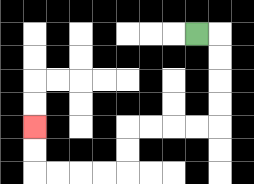{'start': '[8, 1]', 'end': '[1, 5]', 'path_directions': 'R,D,D,D,D,L,L,L,L,D,D,L,L,L,L,U,U', 'path_coordinates': '[[8, 1], [9, 1], [9, 2], [9, 3], [9, 4], [9, 5], [8, 5], [7, 5], [6, 5], [5, 5], [5, 6], [5, 7], [4, 7], [3, 7], [2, 7], [1, 7], [1, 6], [1, 5]]'}